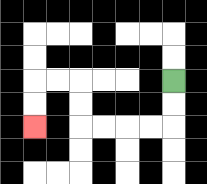{'start': '[7, 3]', 'end': '[1, 5]', 'path_directions': 'D,D,L,L,L,L,U,U,L,L,D,D', 'path_coordinates': '[[7, 3], [7, 4], [7, 5], [6, 5], [5, 5], [4, 5], [3, 5], [3, 4], [3, 3], [2, 3], [1, 3], [1, 4], [1, 5]]'}